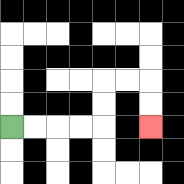{'start': '[0, 5]', 'end': '[6, 5]', 'path_directions': 'R,R,R,R,U,U,R,R,D,D', 'path_coordinates': '[[0, 5], [1, 5], [2, 5], [3, 5], [4, 5], [4, 4], [4, 3], [5, 3], [6, 3], [6, 4], [6, 5]]'}